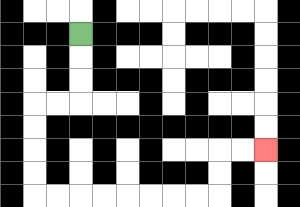{'start': '[3, 1]', 'end': '[11, 6]', 'path_directions': 'D,D,D,L,L,D,D,D,D,R,R,R,R,R,R,R,R,U,U,R,R', 'path_coordinates': '[[3, 1], [3, 2], [3, 3], [3, 4], [2, 4], [1, 4], [1, 5], [1, 6], [1, 7], [1, 8], [2, 8], [3, 8], [4, 8], [5, 8], [6, 8], [7, 8], [8, 8], [9, 8], [9, 7], [9, 6], [10, 6], [11, 6]]'}